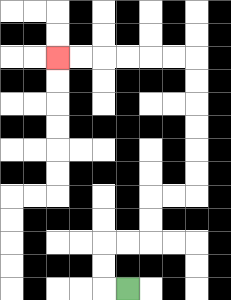{'start': '[5, 12]', 'end': '[2, 2]', 'path_directions': 'L,U,U,R,R,U,U,R,R,U,U,U,U,U,U,L,L,L,L,L,L', 'path_coordinates': '[[5, 12], [4, 12], [4, 11], [4, 10], [5, 10], [6, 10], [6, 9], [6, 8], [7, 8], [8, 8], [8, 7], [8, 6], [8, 5], [8, 4], [8, 3], [8, 2], [7, 2], [6, 2], [5, 2], [4, 2], [3, 2], [2, 2]]'}